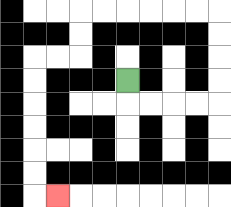{'start': '[5, 3]', 'end': '[2, 8]', 'path_directions': 'D,R,R,R,R,U,U,U,U,L,L,L,L,L,L,D,D,L,L,D,D,D,D,D,D,R', 'path_coordinates': '[[5, 3], [5, 4], [6, 4], [7, 4], [8, 4], [9, 4], [9, 3], [9, 2], [9, 1], [9, 0], [8, 0], [7, 0], [6, 0], [5, 0], [4, 0], [3, 0], [3, 1], [3, 2], [2, 2], [1, 2], [1, 3], [1, 4], [1, 5], [1, 6], [1, 7], [1, 8], [2, 8]]'}